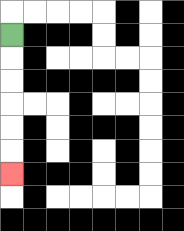{'start': '[0, 1]', 'end': '[0, 7]', 'path_directions': 'D,D,D,D,D,D', 'path_coordinates': '[[0, 1], [0, 2], [0, 3], [0, 4], [0, 5], [0, 6], [0, 7]]'}